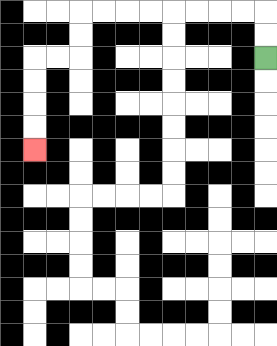{'start': '[11, 2]', 'end': '[1, 6]', 'path_directions': 'U,U,L,L,L,L,L,L,L,L,D,D,L,L,D,D,D,D', 'path_coordinates': '[[11, 2], [11, 1], [11, 0], [10, 0], [9, 0], [8, 0], [7, 0], [6, 0], [5, 0], [4, 0], [3, 0], [3, 1], [3, 2], [2, 2], [1, 2], [1, 3], [1, 4], [1, 5], [1, 6]]'}